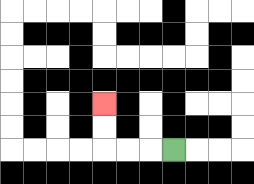{'start': '[7, 6]', 'end': '[4, 4]', 'path_directions': 'L,L,L,U,U', 'path_coordinates': '[[7, 6], [6, 6], [5, 6], [4, 6], [4, 5], [4, 4]]'}